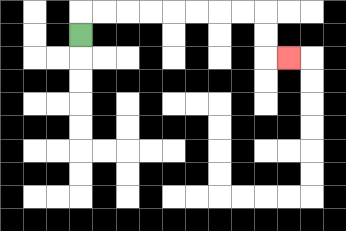{'start': '[3, 1]', 'end': '[12, 2]', 'path_directions': 'U,R,R,R,R,R,R,R,R,D,D,R', 'path_coordinates': '[[3, 1], [3, 0], [4, 0], [5, 0], [6, 0], [7, 0], [8, 0], [9, 0], [10, 0], [11, 0], [11, 1], [11, 2], [12, 2]]'}